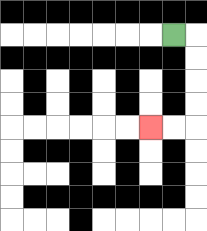{'start': '[7, 1]', 'end': '[6, 5]', 'path_directions': 'R,D,D,D,D,L,L', 'path_coordinates': '[[7, 1], [8, 1], [8, 2], [8, 3], [8, 4], [8, 5], [7, 5], [6, 5]]'}